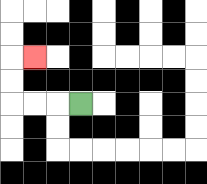{'start': '[3, 4]', 'end': '[1, 2]', 'path_directions': 'L,L,L,U,U,R', 'path_coordinates': '[[3, 4], [2, 4], [1, 4], [0, 4], [0, 3], [0, 2], [1, 2]]'}